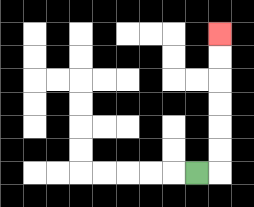{'start': '[8, 7]', 'end': '[9, 1]', 'path_directions': 'R,U,U,U,U,U,U', 'path_coordinates': '[[8, 7], [9, 7], [9, 6], [9, 5], [9, 4], [9, 3], [9, 2], [9, 1]]'}